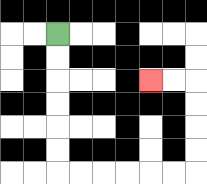{'start': '[2, 1]', 'end': '[6, 3]', 'path_directions': 'D,D,D,D,D,D,R,R,R,R,R,R,U,U,U,U,L,L', 'path_coordinates': '[[2, 1], [2, 2], [2, 3], [2, 4], [2, 5], [2, 6], [2, 7], [3, 7], [4, 7], [5, 7], [6, 7], [7, 7], [8, 7], [8, 6], [8, 5], [8, 4], [8, 3], [7, 3], [6, 3]]'}